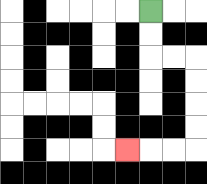{'start': '[6, 0]', 'end': '[5, 6]', 'path_directions': 'D,D,R,R,D,D,D,D,L,L,L', 'path_coordinates': '[[6, 0], [6, 1], [6, 2], [7, 2], [8, 2], [8, 3], [8, 4], [8, 5], [8, 6], [7, 6], [6, 6], [5, 6]]'}